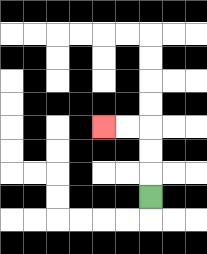{'start': '[6, 8]', 'end': '[4, 5]', 'path_directions': 'U,U,U,L,L', 'path_coordinates': '[[6, 8], [6, 7], [6, 6], [6, 5], [5, 5], [4, 5]]'}